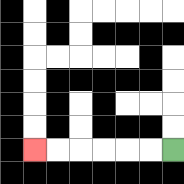{'start': '[7, 6]', 'end': '[1, 6]', 'path_directions': 'L,L,L,L,L,L', 'path_coordinates': '[[7, 6], [6, 6], [5, 6], [4, 6], [3, 6], [2, 6], [1, 6]]'}